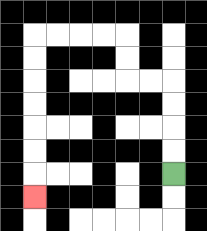{'start': '[7, 7]', 'end': '[1, 8]', 'path_directions': 'U,U,U,U,L,L,U,U,L,L,L,L,D,D,D,D,D,D,D', 'path_coordinates': '[[7, 7], [7, 6], [7, 5], [7, 4], [7, 3], [6, 3], [5, 3], [5, 2], [5, 1], [4, 1], [3, 1], [2, 1], [1, 1], [1, 2], [1, 3], [1, 4], [1, 5], [1, 6], [1, 7], [1, 8]]'}